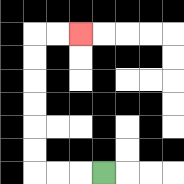{'start': '[4, 7]', 'end': '[3, 1]', 'path_directions': 'L,L,L,U,U,U,U,U,U,R,R', 'path_coordinates': '[[4, 7], [3, 7], [2, 7], [1, 7], [1, 6], [1, 5], [1, 4], [1, 3], [1, 2], [1, 1], [2, 1], [3, 1]]'}